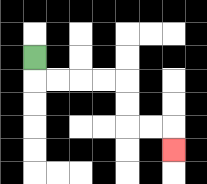{'start': '[1, 2]', 'end': '[7, 6]', 'path_directions': 'D,R,R,R,R,D,D,R,R,D', 'path_coordinates': '[[1, 2], [1, 3], [2, 3], [3, 3], [4, 3], [5, 3], [5, 4], [5, 5], [6, 5], [7, 5], [7, 6]]'}